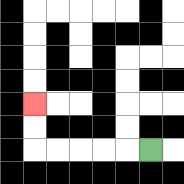{'start': '[6, 6]', 'end': '[1, 4]', 'path_directions': 'L,L,L,L,L,U,U', 'path_coordinates': '[[6, 6], [5, 6], [4, 6], [3, 6], [2, 6], [1, 6], [1, 5], [1, 4]]'}